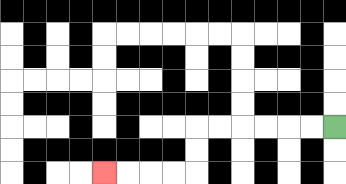{'start': '[14, 5]', 'end': '[4, 7]', 'path_directions': 'L,L,L,L,L,L,D,D,L,L,L,L', 'path_coordinates': '[[14, 5], [13, 5], [12, 5], [11, 5], [10, 5], [9, 5], [8, 5], [8, 6], [8, 7], [7, 7], [6, 7], [5, 7], [4, 7]]'}